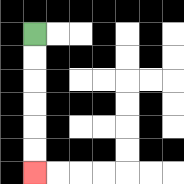{'start': '[1, 1]', 'end': '[1, 7]', 'path_directions': 'D,D,D,D,D,D', 'path_coordinates': '[[1, 1], [1, 2], [1, 3], [1, 4], [1, 5], [1, 6], [1, 7]]'}